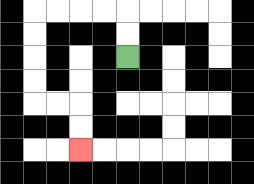{'start': '[5, 2]', 'end': '[3, 6]', 'path_directions': 'U,U,L,L,L,L,D,D,D,D,R,R,D,D', 'path_coordinates': '[[5, 2], [5, 1], [5, 0], [4, 0], [3, 0], [2, 0], [1, 0], [1, 1], [1, 2], [1, 3], [1, 4], [2, 4], [3, 4], [3, 5], [3, 6]]'}